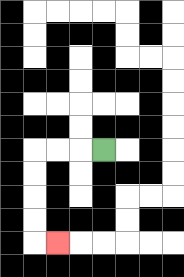{'start': '[4, 6]', 'end': '[2, 10]', 'path_directions': 'L,L,L,D,D,D,D,R', 'path_coordinates': '[[4, 6], [3, 6], [2, 6], [1, 6], [1, 7], [1, 8], [1, 9], [1, 10], [2, 10]]'}